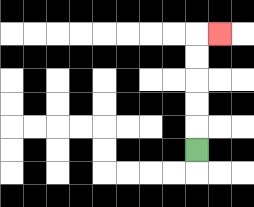{'start': '[8, 6]', 'end': '[9, 1]', 'path_directions': 'U,U,U,U,U,R', 'path_coordinates': '[[8, 6], [8, 5], [8, 4], [8, 3], [8, 2], [8, 1], [9, 1]]'}